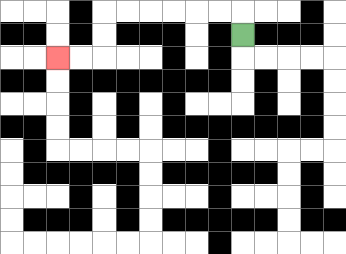{'start': '[10, 1]', 'end': '[2, 2]', 'path_directions': 'U,L,L,L,L,L,L,D,D,L,L', 'path_coordinates': '[[10, 1], [10, 0], [9, 0], [8, 0], [7, 0], [6, 0], [5, 0], [4, 0], [4, 1], [4, 2], [3, 2], [2, 2]]'}